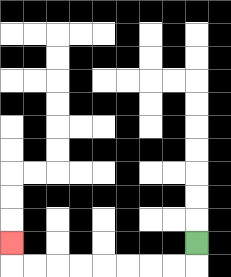{'start': '[8, 10]', 'end': '[0, 10]', 'path_directions': 'D,L,L,L,L,L,L,L,L,U', 'path_coordinates': '[[8, 10], [8, 11], [7, 11], [6, 11], [5, 11], [4, 11], [3, 11], [2, 11], [1, 11], [0, 11], [0, 10]]'}